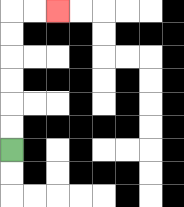{'start': '[0, 6]', 'end': '[2, 0]', 'path_directions': 'U,U,U,U,U,U,R,R', 'path_coordinates': '[[0, 6], [0, 5], [0, 4], [0, 3], [0, 2], [0, 1], [0, 0], [1, 0], [2, 0]]'}